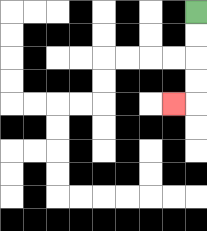{'start': '[8, 0]', 'end': '[7, 4]', 'path_directions': 'D,D,D,D,L', 'path_coordinates': '[[8, 0], [8, 1], [8, 2], [8, 3], [8, 4], [7, 4]]'}